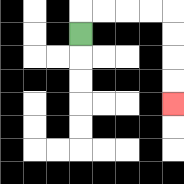{'start': '[3, 1]', 'end': '[7, 4]', 'path_directions': 'U,R,R,R,R,D,D,D,D', 'path_coordinates': '[[3, 1], [3, 0], [4, 0], [5, 0], [6, 0], [7, 0], [7, 1], [7, 2], [7, 3], [7, 4]]'}